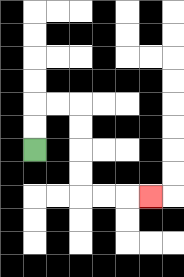{'start': '[1, 6]', 'end': '[6, 8]', 'path_directions': 'U,U,R,R,D,D,D,D,R,R,R', 'path_coordinates': '[[1, 6], [1, 5], [1, 4], [2, 4], [3, 4], [3, 5], [3, 6], [3, 7], [3, 8], [4, 8], [5, 8], [6, 8]]'}